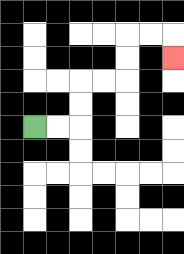{'start': '[1, 5]', 'end': '[7, 2]', 'path_directions': 'R,R,U,U,R,R,U,U,R,R,D', 'path_coordinates': '[[1, 5], [2, 5], [3, 5], [3, 4], [3, 3], [4, 3], [5, 3], [5, 2], [5, 1], [6, 1], [7, 1], [7, 2]]'}